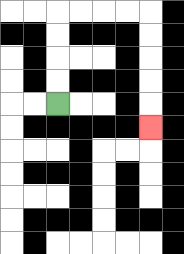{'start': '[2, 4]', 'end': '[6, 5]', 'path_directions': 'U,U,U,U,R,R,R,R,D,D,D,D,D', 'path_coordinates': '[[2, 4], [2, 3], [2, 2], [2, 1], [2, 0], [3, 0], [4, 0], [5, 0], [6, 0], [6, 1], [6, 2], [6, 3], [6, 4], [6, 5]]'}